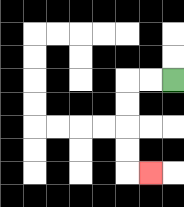{'start': '[7, 3]', 'end': '[6, 7]', 'path_directions': 'L,L,D,D,D,D,R', 'path_coordinates': '[[7, 3], [6, 3], [5, 3], [5, 4], [5, 5], [5, 6], [5, 7], [6, 7]]'}